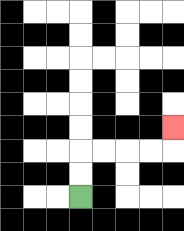{'start': '[3, 8]', 'end': '[7, 5]', 'path_directions': 'U,U,R,R,R,R,U', 'path_coordinates': '[[3, 8], [3, 7], [3, 6], [4, 6], [5, 6], [6, 6], [7, 6], [7, 5]]'}